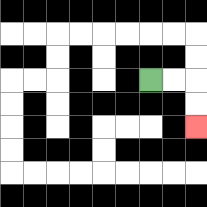{'start': '[6, 3]', 'end': '[8, 5]', 'path_directions': 'R,R,D,D', 'path_coordinates': '[[6, 3], [7, 3], [8, 3], [8, 4], [8, 5]]'}